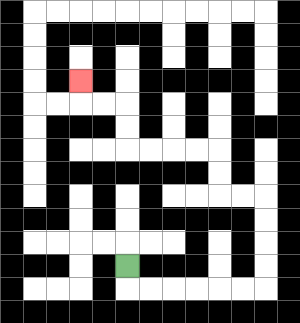{'start': '[5, 11]', 'end': '[3, 3]', 'path_directions': 'D,R,R,R,R,R,R,U,U,U,U,L,L,U,U,L,L,L,L,U,U,L,L,U', 'path_coordinates': '[[5, 11], [5, 12], [6, 12], [7, 12], [8, 12], [9, 12], [10, 12], [11, 12], [11, 11], [11, 10], [11, 9], [11, 8], [10, 8], [9, 8], [9, 7], [9, 6], [8, 6], [7, 6], [6, 6], [5, 6], [5, 5], [5, 4], [4, 4], [3, 4], [3, 3]]'}